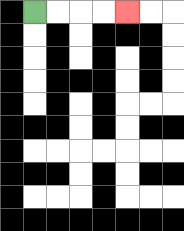{'start': '[1, 0]', 'end': '[5, 0]', 'path_directions': 'R,R,R,R', 'path_coordinates': '[[1, 0], [2, 0], [3, 0], [4, 0], [5, 0]]'}